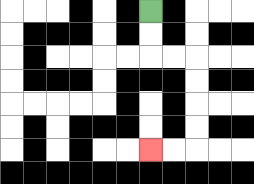{'start': '[6, 0]', 'end': '[6, 6]', 'path_directions': 'D,D,R,R,D,D,D,D,L,L', 'path_coordinates': '[[6, 0], [6, 1], [6, 2], [7, 2], [8, 2], [8, 3], [8, 4], [8, 5], [8, 6], [7, 6], [6, 6]]'}